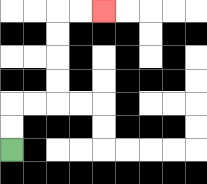{'start': '[0, 6]', 'end': '[4, 0]', 'path_directions': 'U,U,R,R,U,U,U,U,R,R', 'path_coordinates': '[[0, 6], [0, 5], [0, 4], [1, 4], [2, 4], [2, 3], [2, 2], [2, 1], [2, 0], [3, 0], [4, 0]]'}